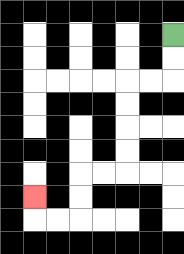{'start': '[7, 1]', 'end': '[1, 8]', 'path_directions': 'D,D,L,L,D,D,D,D,L,L,D,D,L,L,U', 'path_coordinates': '[[7, 1], [7, 2], [7, 3], [6, 3], [5, 3], [5, 4], [5, 5], [5, 6], [5, 7], [4, 7], [3, 7], [3, 8], [3, 9], [2, 9], [1, 9], [1, 8]]'}